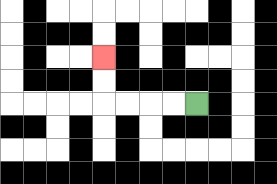{'start': '[8, 4]', 'end': '[4, 2]', 'path_directions': 'L,L,L,L,U,U', 'path_coordinates': '[[8, 4], [7, 4], [6, 4], [5, 4], [4, 4], [4, 3], [4, 2]]'}